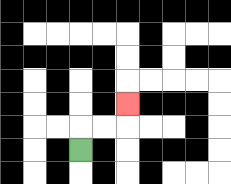{'start': '[3, 6]', 'end': '[5, 4]', 'path_directions': 'U,R,R,U', 'path_coordinates': '[[3, 6], [3, 5], [4, 5], [5, 5], [5, 4]]'}